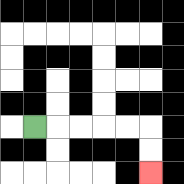{'start': '[1, 5]', 'end': '[6, 7]', 'path_directions': 'R,R,R,R,R,D,D', 'path_coordinates': '[[1, 5], [2, 5], [3, 5], [4, 5], [5, 5], [6, 5], [6, 6], [6, 7]]'}